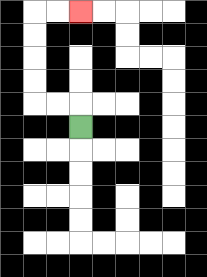{'start': '[3, 5]', 'end': '[3, 0]', 'path_directions': 'U,L,L,U,U,U,U,R,R', 'path_coordinates': '[[3, 5], [3, 4], [2, 4], [1, 4], [1, 3], [1, 2], [1, 1], [1, 0], [2, 0], [3, 0]]'}